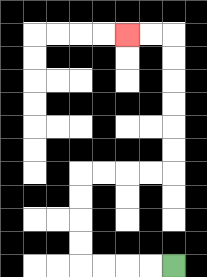{'start': '[7, 11]', 'end': '[5, 1]', 'path_directions': 'L,L,L,L,U,U,U,U,R,R,R,R,U,U,U,U,U,U,L,L', 'path_coordinates': '[[7, 11], [6, 11], [5, 11], [4, 11], [3, 11], [3, 10], [3, 9], [3, 8], [3, 7], [4, 7], [5, 7], [6, 7], [7, 7], [7, 6], [7, 5], [7, 4], [7, 3], [7, 2], [7, 1], [6, 1], [5, 1]]'}